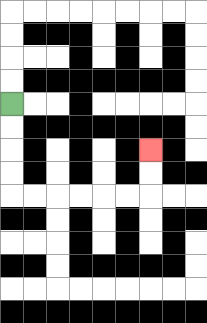{'start': '[0, 4]', 'end': '[6, 6]', 'path_directions': 'D,D,D,D,R,R,R,R,R,R,U,U', 'path_coordinates': '[[0, 4], [0, 5], [0, 6], [0, 7], [0, 8], [1, 8], [2, 8], [3, 8], [4, 8], [5, 8], [6, 8], [6, 7], [6, 6]]'}